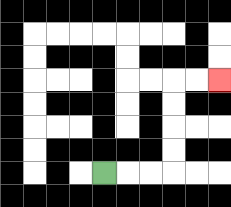{'start': '[4, 7]', 'end': '[9, 3]', 'path_directions': 'R,R,R,U,U,U,U,R,R', 'path_coordinates': '[[4, 7], [5, 7], [6, 7], [7, 7], [7, 6], [7, 5], [7, 4], [7, 3], [8, 3], [9, 3]]'}